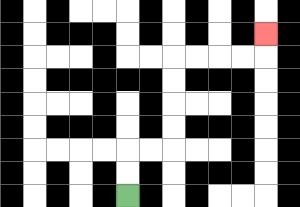{'start': '[5, 8]', 'end': '[11, 1]', 'path_directions': 'U,U,R,R,U,U,U,U,R,R,R,R,U', 'path_coordinates': '[[5, 8], [5, 7], [5, 6], [6, 6], [7, 6], [7, 5], [7, 4], [7, 3], [7, 2], [8, 2], [9, 2], [10, 2], [11, 2], [11, 1]]'}